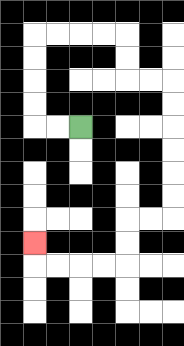{'start': '[3, 5]', 'end': '[1, 10]', 'path_directions': 'L,L,U,U,U,U,R,R,R,R,D,D,R,R,D,D,D,D,D,D,L,L,D,D,L,L,L,L,U', 'path_coordinates': '[[3, 5], [2, 5], [1, 5], [1, 4], [1, 3], [1, 2], [1, 1], [2, 1], [3, 1], [4, 1], [5, 1], [5, 2], [5, 3], [6, 3], [7, 3], [7, 4], [7, 5], [7, 6], [7, 7], [7, 8], [7, 9], [6, 9], [5, 9], [5, 10], [5, 11], [4, 11], [3, 11], [2, 11], [1, 11], [1, 10]]'}